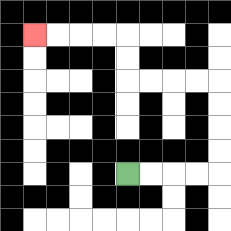{'start': '[5, 7]', 'end': '[1, 1]', 'path_directions': 'R,R,R,R,U,U,U,U,L,L,L,L,U,U,L,L,L,L', 'path_coordinates': '[[5, 7], [6, 7], [7, 7], [8, 7], [9, 7], [9, 6], [9, 5], [9, 4], [9, 3], [8, 3], [7, 3], [6, 3], [5, 3], [5, 2], [5, 1], [4, 1], [3, 1], [2, 1], [1, 1]]'}